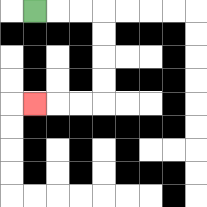{'start': '[1, 0]', 'end': '[1, 4]', 'path_directions': 'R,R,R,D,D,D,D,L,L,L', 'path_coordinates': '[[1, 0], [2, 0], [3, 0], [4, 0], [4, 1], [4, 2], [4, 3], [4, 4], [3, 4], [2, 4], [1, 4]]'}